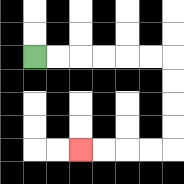{'start': '[1, 2]', 'end': '[3, 6]', 'path_directions': 'R,R,R,R,R,R,D,D,D,D,L,L,L,L', 'path_coordinates': '[[1, 2], [2, 2], [3, 2], [4, 2], [5, 2], [6, 2], [7, 2], [7, 3], [7, 4], [7, 5], [7, 6], [6, 6], [5, 6], [4, 6], [3, 6]]'}